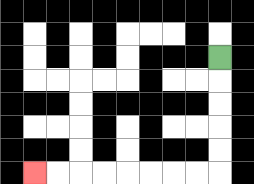{'start': '[9, 2]', 'end': '[1, 7]', 'path_directions': 'D,D,D,D,D,L,L,L,L,L,L,L,L', 'path_coordinates': '[[9, 2], [9, 3], [9, 4], [9, 5], [9, 6], [9, 7], [8, 7], [7, 7], [6, 7], [5, 7], [4, 7], [3, 7], [2, 7], [1, 7]]'}